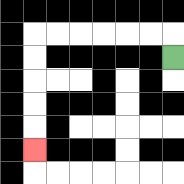{'start': '[7, 2]', 'end': '[1, 6]', 'path_directions': 'U,L,L,L,L,L,L,D,D,D,D,D', 'path_coordinates': '[[7, 2], [7, 1], [6, 1], [5, 1], [4, 1], [3, 1], [2, 1], [1, 1], [1, 2], [1, 3], [1, 4], [1, 5], [1, 6]]'}